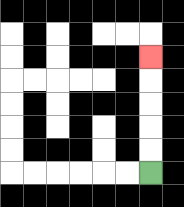{'start': '[6, 7]', 'end': '[6, 2]', 'path_directions': 'U,U,U,U,U', 'path_coordinates': '[[6, 7], [6, 6], [6, 5], [6, 4], [6, 3], [6, 2]]'}